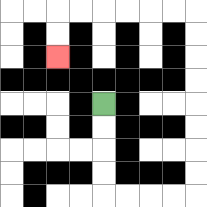{'start': '[4, 4]', 'end': '[2, 2]', 'path_directions': 'D,D,D,D,R,R,R,R,U,U,U,U,U,U,U,U,L,L,L,L,L,L,D,D', 'path_coordinates': '[[4, 4], [4, 5], [4, 6], [4, 7], [4, 8], [5, 8], [6, 8], [7, 8], [8, 8], [8, 7], [8, 6], [8, 5], [8, 4], [8, 3], [8, 2], [8, 1], [8, 0], [7, 0], [6, 0], [5, 0], [4, 0], [3, 0], [2, 0], [2, 1], [2, 2]]'}